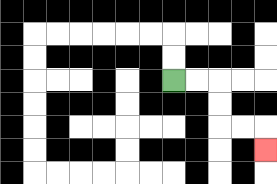{'start': '[7, 3]', 'end': '[11, 6]', 'path_directions': 'R,R,D,D,R,R,D', 'path_coordinates': '[[7, 3], [8, 3], [9, 3], [9, 4], [9, 5], [10, 5], [11, 5], [11, 6]]'}